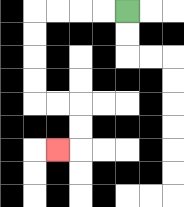{'start': '[5, 0]', 'end': '[2, 6]', 'path_directions': 'L,L,L,L,D,D,D,D,R,R,D,D,L', 'path_coordinates': '[[5, 0], [4, 0], [3, 0], [2, 0], [1, 0], [1, 1], [1, 2], [1, 3], [1, 4], [2, 4], [3, 4], [3, 5], [3, 6], [2, 6]]'}